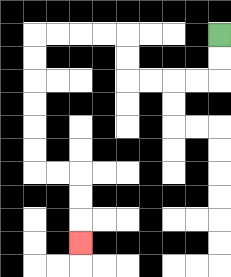{'start': '[9, 1]', 'end': '[3, 10]', 'path_directions': 'D,D,L,L,L,L,U,U,L,L,L,L,D,D,D,D,D,D,R,R,D,D,D', 'path_coordinates': '[[9, 1], [9, 2], [9, 3], [8, 3], [7, 3], [6, 3], [5, 3], [5, 2], [5, 1], [4, 1], [3, 1], [2, 1], [1, 1], [1, 2], [1, 3], [1, 4], [1, 5], [1, 6], [1, 7], [2, 7], [3, 7], [3, 8], [3, 9], [3, 10]]'}